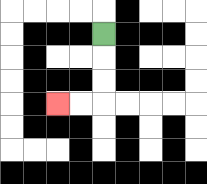{'start': '[4, 1]', 'end': '[2, 4]', 'path_directions': 'D,D,D,L,L', 'path_coordinates': '[[4, 1], [4, 2], [4, 3], [4, 4], [3, 4], [2, 4]]'}